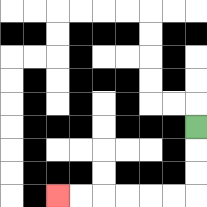{'start': '[8, 5]', 'end': '[2, 8]', 'path_directions': 'D,D,D,L,L,L,L,L,L', 'path_coordinates': '[[8, 5], [8, 6], [8, 7], [8, 8], [7, 8], [6, 8], [5, 8], [4, 8], [3, 8], [2, 8]]'}